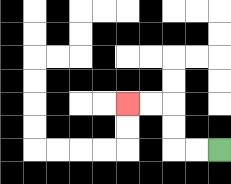{'start': '[9, 6]', 'end': '[5, 4]', 'path_directions': 'L,L,U,U,L,L', 'path_coordinates': '[[9, 6], [8, 6], [7, 6], [7, 5], [7, 4], [6, 4], [5, 4]]'}